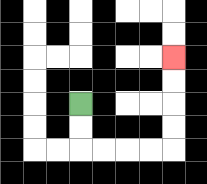{'start': '[3, 4]', 'end': '[7, 2]', 'path_directions': 'D,D,R,R,R,R,U,U,U,U', 'path_coordinates': '[[3, 4], [3, 5], [3, 6], [4, 6], [5, 6], [6, 6], [7, 6], [7, 5], [7, 4], [7, 3], [7, 2]]'}